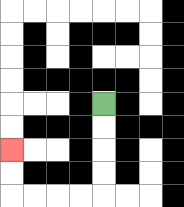{'start': '[4, 4]', 'end': '[0, 6]', 'path_directions': 'D,D,D,D,L,L,L,L,U,U', 'path_coordinates': '[[4, 4], [4, 5], [4, 6], [4, 7], [4, 8], [3, 8], [2, 8], [1, 8], [0, 8], [0, 7], [0, 6]]'}